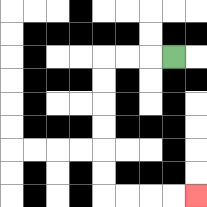{'start': '[7, 2]', 'end': '[8, 8]', 'path_directions': 'L,L,L,D,D,D,D,D,D,R,R,R,R', 'path_coordinates': '[[7, 2], [6, 2], [5, 2], [4, 2], [4, 3], [4, 4], [4, 5], [4, 6], [4, 7], [4, 8], [5, 8], [6, 8], [7, 8], [8, 8]]'}